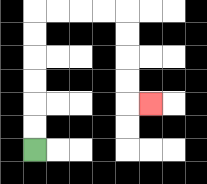{'start': '[1, 6]', 'end': '[6, 4]', 'path_directions': 'U,U,U,U,U,U,R,R,R,R,D,D,D,D,R', 'path_coordinates': '[[1, 6], [1, 5], [1, 4], [1, 3], [1, 2], [1, 1], [1, 0], [2, 0], [3, 0], [4, 0], [5, 0], [5, 1], [5, 2], [5, 3], [5, 4], [6, 4]]'}